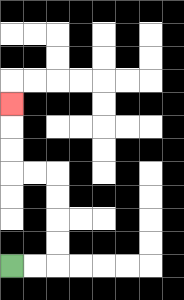{'start': '[0, 11]', 'end': '[0, 4]', 'path_directions': 'R,R,U,U,U,U,L,L,U,U,U', 'path_coordinates': '[[0, 11], [1, 11], [2, 11], [2, 10], [2, 9], [2, 8], [2, 7], [1, 7], [0, 7], [0, 6], [0, 5], [0, 4]]'}